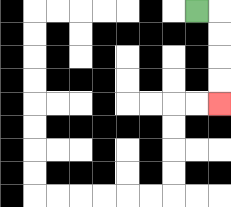{'start': '[8, 0]', 'end': '[9, 4]', 'path_directions': 'R,D,D,D,D', 'path_coordinates': '[[8, 0], [9, 0], [9, 1], [9, 2], [9, 3], [9, 4]]'}